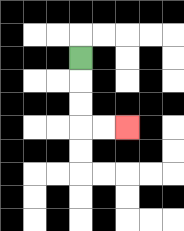{'start': '[3, 2]', 'end': '[5, 5]', 'path_directions': 'D,D,D,R,R', 'path_coordinates': '[[3, 2], [3, 3], [3, 4], [3, 5], [4, 5], [5, 5]]'}